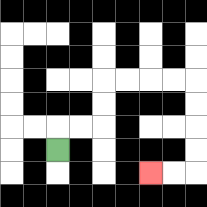{'start': '[2, 6]', 'end': '[6, 7]', 'path_directions': 'U,R,R,U,U,R,R,R,R,D,D,D,D,L,L', 'path_coordinates': '[[2, 6], [2, 5], [3, 5], [4, 5], [4, 4], [4, 3], [5, 3], [6, 3], [7, 3], [8, 3], [8, 4], [8, 5], [8, 6], [8, 7], [7, 7], [6, 7]]'}